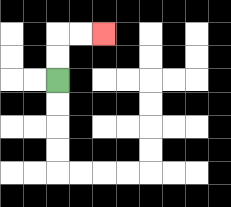{'start': '[2, 3]', 'end': '[4, 1]', 'path_directions': 'U,U,R,R', 'path_coordinates': '[[2, 3], [2, 2], [2, 1], [3, 1], [4, 1]]'}